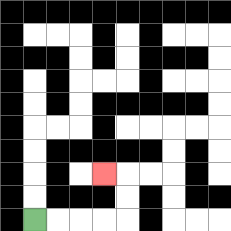{'start': '[1, 9]', 'end': '[4, 7]', 'path_directions': 'R,R,R,R,U,U,L', 'path_coordinates': '[[1, 9], [2, 9], [3, 9], [4, 9], [5, 9], [5, 8], [5, 7], [4, 7]]'}